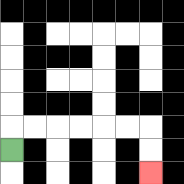{'start': '[0, 6]', 'end': '[6, 7]', 'path_directions': 'U,R,R,R,R,R,R,D,D', 'path_coordinates': '[[0, 6], [0, 5], [1, 5], [2, 5], [3, 5], [4, 5], [5, 5], [6, 5], [6, 6], [6, 7]]'}